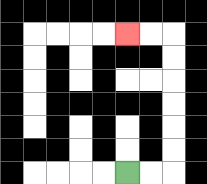{'start': '[5, 7]', 'end': '[5, 1]', 'path_directions': 'R,R,U,U,U,U,U,U,L,L', 'path_coordinates': '[[5, 7], [6, 7], [7, 7], [7, 6], [7, 5], [7, 4], [7, 3], [7, 2], [7, 1], [6, 1], [5, 1]]'}